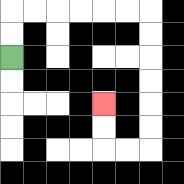{'start': '[0, 2]', 'end': '[4, 4]', 'path_directions': 'U,U,R,R,R,R,R,R,D,D,D,D,D,D,L,L,U,U', 'path_coordinates': '[[0, 2], [0, 1], [0, 0], [1, 0], [2, 0], [3, 0], [4, 0], [5, 0], [6, 0], [6, 1], [6, 2], [6, 3], [6, 4], [6, 5], [6, 6], [5, 6], [4, 6], [4, 5], [4, 4]]'}